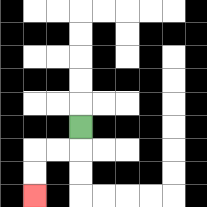{'start': '[3, 5]', 'end': '[1, 8]', 'path_directions': 'D,L,L,D,D', 'path_coordinates': '[[3, 5], [3, 6], [2, 6], [1, 6], [1, 7], [1, 8]]'}